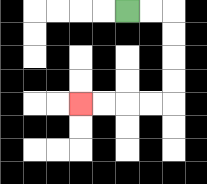{'start': '[5, 0]', 'end': '[3, 4]', 'path_directions': 'R,R,D,D,D,D,L,L,L,L', 'path_coordinates': '[[5, 0], [6, 0], [7, 0], [7, 1], [7, 2], [7, 3], [7, 4], [6, 4], [5, 4], [4, 4], [3, 4]]'}